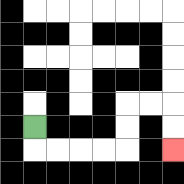{'start': '[1, 5]', 'end': '[7, 6]', 'path_directions': 'D,R,R,R,R,U,U,R,R,D,D', 'path_coordinates': '[[1, 5], [1, 6], [2, 6], [3, 6], [4, 6], [5, 6], [5, 5], [5, 4], [6, 4], [7, 4], [7, 5], [7, 6]]'}